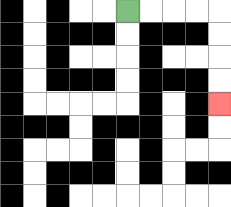{'start': '[5, 0]', 'end': '[9, 4]', 'path_directions': 'R,R,R,R,D,D,D,D', 'path_coordinates': '[[5, 0], [6, 0], [7, 0], [8, 0], [9, 0], [9, 1], [9, 2], [9, 3], [9, 4]]'}